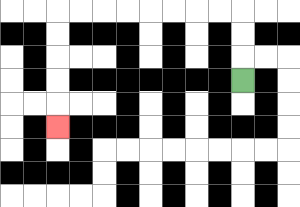{'start': '[10, 3]', 'end': '[2, 5]', 'path_directions': 'U,U,U,L,L,L,L,L,L,L,L,D,D,D,D,D', 'path_coordinates': '[[10, 3], [10, 2], [10, 1], [10, 0], [9, 0], [8, 0], [7, 0], [6, 0], [5, 0], [4, 0], [3, 0], [2, 0], [2, 1], [2, 2], [2, 3], [2, 4], [2, 5]]'}